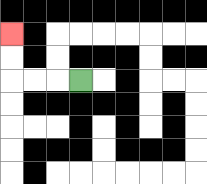{'start': '[3, 3]', 'end': '[0, 1]', 'path_directions': 'L,L,L,U,U', 'path_coordinates': '[[3, 3], [2, 3], [1, 3], [0, 3], [0, 2], [0, 1]]'}